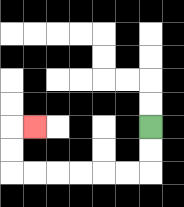{'start': '[6, 5]', 'end': '[1, 5]', 'path_directions': 'D,D,L,L,L,L,L,L,U,U,R', 'path_coordinates': '[[6, 5], [6, 6], [6, 7], [5, 7], [4, 7], [3, 7], [2, 7], [1, 7], [0, 7], [0, 6], [0, 5], [1, 5]]'}